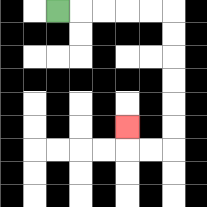{'start': '[2, 0]', 'end': '[5, 5]', 'path_directions': 'R,R,R,R,R,D,D,D,D,D,D,L,L,U', 'path_coordinates': '[[2, 0], [3, 0], [4, 0], [5, 0], [6, 0], [7, 0], [7, 1], [7, 2], [7, 3], [7, 4], [7, 5], [7, 6], [6, 6], [5, 6], [5, 5]]'}